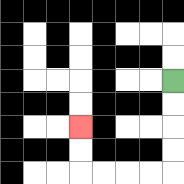{'start': '[7, 3]', 'end': '[3, 5]', 'path_directions': 'D,D,D,D,L,L,L,L,U,U', 'path_coordinates': '[[7, 3], [7, 4], [7, 5], [7, 6], [7, 7], [6, 7], [5, 7], [4, 7], [3, 7], [3, 6], [3, 5]]'}